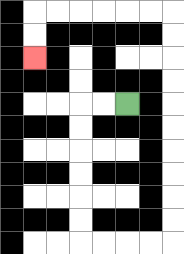{'start': '[5, 4]', 'end': '[1, 2]', 'path_directions': 'L,L,D,D,D,D,D,D,R,R,R,R,U,U,U,U,U,U,U,U,U,U,L,L,L,L,L,L,D,D', 'path_coordinates': '[[5, 4], [4, 4], [3, 4], [3, 5], [3, 6], [3, 7], [3, 8], [3, 9], [3, 10], [4, 10], [5, 10], [6, 10], [7, 10], [7, 9], [7, 8], [7, 7], [7, 6], [7, 5], [7, 4], [7, 3], [7, 2], [7, 1], [7, 0], [6, 0], [5, 0], [4, 0], [3, 0], [2, 0], [1, 0], [1, 1], [1, 2]]'}